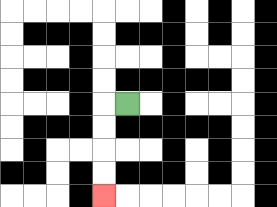{'start': '[5, 4]', 'end': '[4, 8]', 'path_directions': 'L,D,D,D,D', 'path_coordinates': '[[5, 4], [4, 4], [4, 5], [4, 6], [4, 7], [4, 8]]'}